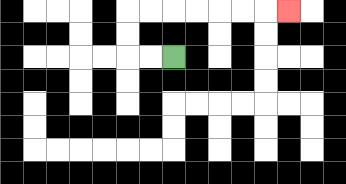{'start': '[7, 2]', 'end': '[12, 0]', 'path_directions': 'L,L,U,U,R,R,R,R,R,R,R', 'path_coordinates': '[[7, 2], [6, 2], [5, 2], [5, 1], [5, 0], [6, 0], [7, 0], [8, 0], [9, 0], [10, 0], [11, 0], [12, 0]]'}